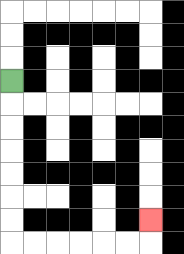{'start': '[0, 3]', 'end': '[6, 9]', 'path_directions': 'D,D,D,D,D,D,D,R,R,R,R,R,R,U', 'path_coordinates': '[[0, 3], [0, 4], [0, 5], [0, 6], [0, 7], [0, 8], [0, 9], [0, 10], [1, 10], [2, 10], [3, 10], [4, 10], [5, 10], [6, 10], [6, 9]]'}